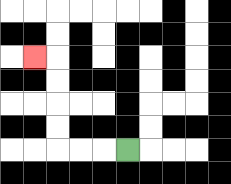{'start': '[5, 6]', 'end': '[1, 2]', 'path_directions': 'L,L,L,U,U,U,U,L', 'path_coordinates': '[[5, 6], [4, 6], [3, 6], [2, 6], [2, 5], [2, 4], [2, 3], [2, 2], [1, 2]]'}